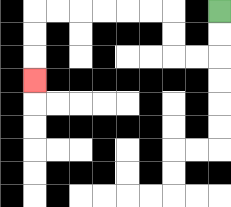{'start': '[9, 0]', 'end': '[1, 3]', 'path_directions': 'D,D,L,L,U,U,L,L,L,L,L,L,D,D,D', 'path_coordinates': '[[9, 0], [9, 1], [9, 2], [8, 2], [7, 2], [7, 1], [7, 0], [6, 0], [5, 0], [4, 0], [3, 0], [2, 0], [1, 0], [1, 1], [1, 2], [1, 3]]'}